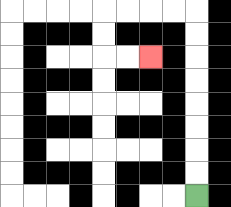{'start': '[8, 8]', 'end': '[6, 2]', 'path_directions': 'U,U,U,U,U,U,U,U,L,L,L,L,D,D,R,R', 'path_coordinates': '[[8, 8], [8, 7], [8, 6], [8, 5], [8, 4], [8, 3], [8, 2], [8, 1], [8, 0], [7, 0], [6, 0], [5, 0], [4, 0], [4, 1], [4, 2], [5, 2], [6, 2]]'}